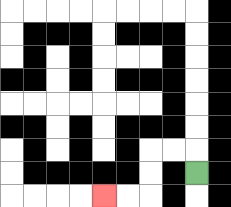{'start': '[8, 7]', 'end': '[4, 8]', 'path_directions': 'U,L,L,D,D,L,L', 'path_coordinates': '[[8, 7], [8, 6], [7, 6], [6, 6], [6, 7], [6, 8], [5, 8], [4, 8]]'}